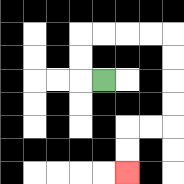{'start': '[4, 3]', 'end': '[5, 7]', 'path_directions': 'L,U,U,R,R,R,R,D,D,D,D,L,L,D,D', 'path_coordinates': '[[4, 3], [3, 3], [3, 2], [3, 1], [4, 1], [5, 1], [6, 1], [7, 1], [7, 2], [7, 3], [7, 4], [7, 5], [6, 5], [5, 5], [5, 6], [5, 7]]'}